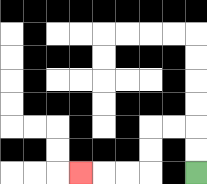{'start': '[8, 7]', 'end': '[3, 7]', 'path_directions': 'U,U,L,L,D,D,L,L,L', 'path_coordinates': '[[8, 7], [8, 6], [8, 5], [7, 5], [6, 5], [6, 6], [6, 7], [5, 7], [4, 7], [3, 7]]'}